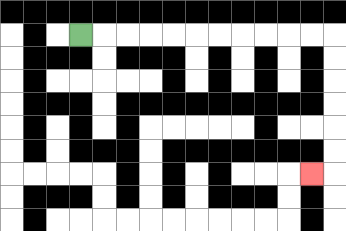{'start': '[3, 1]', 'end': '[13, 7]', 'path_directions': 'R,R,R,R,R,R,R,R,R,R,R,D,D,D,D,D,D,L', 'path_coordinates': '[[3, 1], [4, 1], [5, 1], [6, 1], [7, 1], [8, 1], [9, 1], [10, 1], [11, 1], [12, 1], [13, 1], [14, 1], [14, 2], [14, 3], [14, 4], [14, 5], [14, 6], [14, 7], [13, 7]]'}